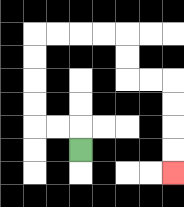{'start': '[3, 6]', 'end': '[7, 7]', 'path_directions': 'U,L,L,U,U,U,U,R,R,R,R,D,D,R,R,D,D,D,D', 'path_coordinates': '[[3, 6], [3, 5], [2, 5], [1, 5], [1, 4], [1, 3], [1, 2], [1, 1], [2, 1], [3, 1], [4, 1], [5, 1], [5, 2], [5, 3], [6, 3], [7, 3], [7, 4], [7, 5], [7, 6], [7, 7]]'}